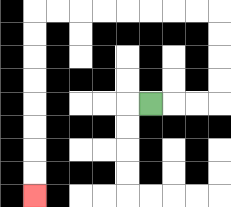{'start': '[6, 4]', 'end': '[1, 8]', 'path_directions': 'R,R,R,U,U,U,U,L,L,L,L,L,L,L,L,D,D,D,D,D,D,D,D', 'path_coordinates': '[[6, 4], [7, 4], [8, 4], [9, 4], [9, 3], [9, 2], [9, 1], [9, 0], [8, 0], [7, 0], [6, 0], [5, 0], [4, 0], [3, 0], [2, 0], [1, 0], [1, 1], [1, 2], [1, 3], [1, 4], [1, 5], [1, 6], [1, 7], [1, 8]]'}